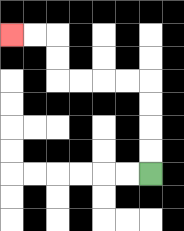{'start': '[6, 7]', 'end': '[0, 1]', 'path_directions': 'U,U,U,U,L,L,L,L,U,U,L,L', 'path_coordinates': '[[6, 7], [6, 6], [6, 5], [6, 4], [6, 3], [5, 3], [4, 3], [3, 3], [2, 3], [2, 2], [2, 1], [1, 1], [0, 1]]'}